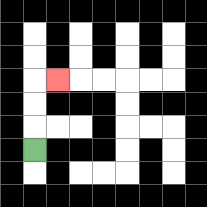{'start': '[1, 6]', 'end': '[2, 3]', 'path_directions': 'U,U,U,R', 'path_coordinates': '[[1, 6], [1, 5], [1, 4], [1, 3], [2, 3]]'}